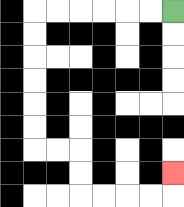{'start': '[7, 0]', 'end': '[7, 7]', 'path_directions': 'L,L,L,L,L,L,D,D,D,D,D,D,R,R,D,D,R,R,R,R,U', 'path_coordinates': '[[7, 0], [6, 0], [5, 0], [4, 0], [3, 0], [2, 0], [1, 0], [1, 1], [1, 2], [1, 3], [1, 4], [1, 5], [1, 6], [2, 6], [3, 6], [3, 7], [3, 8], [4, 8], [5, 8], [6, 8], [7, 8], [7, 7]]'}